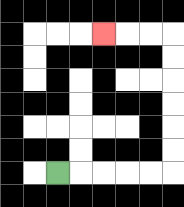{'start': '[2, 7]', 'end': '[4, 1]', 'path_directions': 'R,R,R,R,R,U,U,U,U,U,U,L,L,L', 'path_coordinates': '[[2, 7], [3, 7], [4, 7], [5, 7], [6, 7], [7, 7], [7, 6], [7, 5], [7, 4], [7, 3], [7, 2], [7, 1], [6, 1], [5, 1], [4, 1]]'}